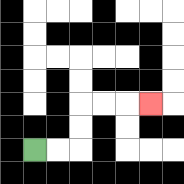{'start': '[1, 6]', 'end': '[6, 4]', 'path_directions': 'R,R,U,U,R,R,R', 'path_coordinates': '[[1, 6], [2, 6], [3, 6], [3, 5], [3, 4], [4, 4], [5, 4], [6, 4]]'}